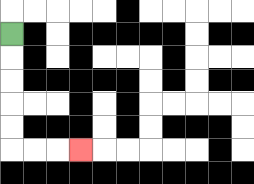{'start': '[0, 1]', 'end': '[3, 6]', 'path_directions': 'D,D,D,D,D,R,R,R', 'path_coordinates': '[[0, 1], [0, 2], [0, 3], [0, 4], [0, 5], [0, 6], [1, 6], [2, 6], [3, 6]]'}